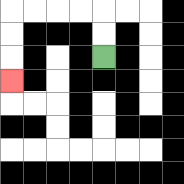{'start': '[4, 2]', 'end': '[0, 3]', 'path_directions': 'U,U,L,L,L,L,D,D,D', 'path_coordinates': '[[4, 2], [4, 1], [4, 0], [3, 0], [2, 0], [1, 0], [0, 0], [0, 1], [0, 2], [0, 3]]'}